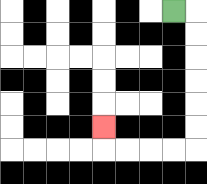{'start': '[7, 0]', 'end': '[4, 5]', 'path_directions': 'R,D,D,D,D,D,D,L,L,L,L,U', 'path_coordinates': '[[7, 0], [8, 0], [8, 1], [8, 2], [8, 3], [8, 4], [8, 5], [8, 6], [7, 6], [6, 6], [5, 6], [4, 6], [4, 5]]'}